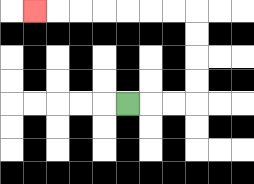{'start': '[5, 4]', 'end': '[1, 0]', 'path_directions': 'R,R,R,U,U,U,U,L,L,L,L,L,L,L', 'path_coordinates': '[[5, 4], [6, 4], [7, 4], [8, 4], [8, 3], [8, 2], [8, 1], [8, 0], [7, 0], [6, 0], [5, 0], [4, 0], [3, 0], [2, 0], [1, 0]]'}